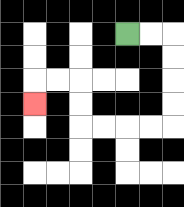{'start': '[5, 1]', 'end': '[1, 4]', 'path_directions': 'R,R,D,D,D,D,L,L,L,L,U,U,L,L,D', 'path_coordinates': '[[5, 1], [6, 1], [7, 1], [7, 2], [7, 3], [7, 4], [7, 5], [6, 5], [5, 5], [4, 5], [3, 5], [3, 4], [3, 3], [2, 3], [1, 3], [1, 4]]'}